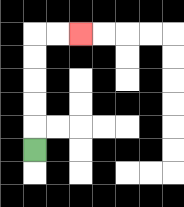{'start': '[1, 6]', 'end': '[3, 1]', 'path_directions': 'U,U,U,U,U,R,R', 'path_coordinates': '[[1, 6], [1, 5], [1, 4], [1, 3], [1, 2], [1, 1], [2, 1], [3, 1]]'}